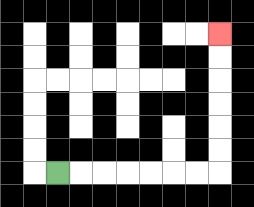{'start': '[2, 7]', 'end': '[9, 1]', 'path_directions': 'R,R,R,R,R,R,R,U,U,U,U,U,U', 'path_coordinates': '[[2, 7], [3, 7], [4, 7], [5, 7], [6, 7], [7, 7], [8, 7], [9, 7], [9, 6], [9, 5], [9, 4], [9, 3], [9, 2], [9, 1]]'}